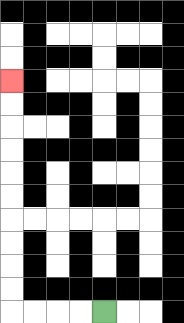{'start': '[4, 13]', 'end': '[0, 3]', 'path_directions': 'L,L,L,L,U,U,U,U,U,U,U,U,U,U', 'path_coordinates': '[[4, 13], [3, 13], [2, 13], [1, 13], [0, 13], [0, 12], [0, 11], [0, 10], [0, 9], [0, 8], [0, 7], [0, 6], [0, 5], [0, 4], [0, 3]]'}